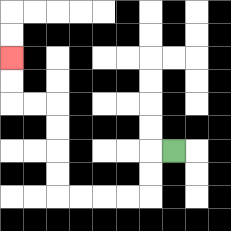{'start': '[7, 6]', 'end': '[0, 2]', 'path_directions': 'L,D,D,L,L,L,L,U,U,U,U,L,L,U,U', 'path_coordinates': '[[7, 6], [6, 6], [6, 7], [6, 8], [5, 8], [4, 8], [3, 8], [2, 8], [2, 7], [2, 6], [2, 5], [2, 4], [1, 4], [0, 4], [0, 3], [0, 2]]'}